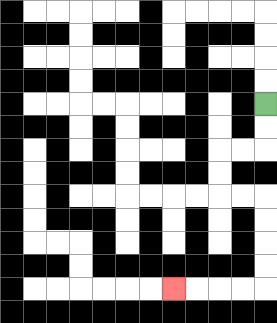{'start': '[11, 4]', 'end': '[7, 12]', 'path_directions': 'D,D,L,L,D,D,R,R,D,D,D,D,L,L,L,L', 'path_coordinates': '[[11, 4], [11, 5], [11, 6], [10, 6], [9, 6], [9, 7], [9, 8], [10, 8], [11, 8], [11, 9], [11, 10], [11, 11], [11, 12], [10, 12], [9, 12], [8, 12], [7, 12]]'}